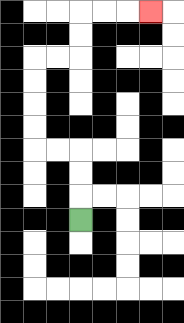{'start': '[3, 9]', 'end': '[6, 0]', 'path_directions': 'U,U,U,L,L,U,U,U,U,R,R,U,U,R,R,R', 'path_coordinates': '[[3, 9], [3, 8], [3, 7], [3, 6], [2, 6], [1, 6], [1, 5], [1, 4], [1, 3], [1, 2], [2, 2], [3, 2], [3, 1], [3, 0], [4, 0], [5, 0], [6, 0]]'}